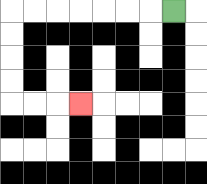{'start': '[7, 0]', 'end': '[3, 4]', 'path_directions': 'L,L,L,L,L,L,L,D,D,D,D,R,R,R', 'path_coordinates': '[[7, 0], [6, 0], [5, 0], [4, 0], [3, 0], [2, 0], [1, 0], [0, 0], [0, 1], [0, 2], [0, 3], [0, 4], [1, 4], [2, 4], [3, 4]]'}